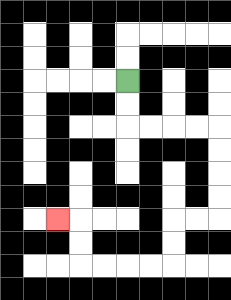{'start': '[5, 3]', 'end': '[2, 9]', 'path_directions': 'D,D,R,R,R,R,D,D,D,D,L,L,D,D,L,L,L,L,U,U,L', 'path_coordinates': '[[5, 3], [5, 4], [5, 5], [6, 5], [7, 5], [8, 5], [9, 5], [9, 6], [9, 7], [9, 8], [9, 9], [8, 9], [7, 9], [7, 10], [7, 11], [6, 11], [5, 11], [4, 11], [3, 11], [3, 10], [3, 9], [2, 9]]'}